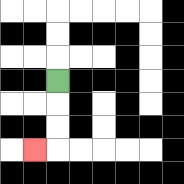{'start': '[2, 3]', 'end': '[1, 6]', 'path_directions': 'D,D,D,L', 'path_coordinates': '[[2, 3], [2, 4], [2, 5], [2, 6], [1, 6]]'}